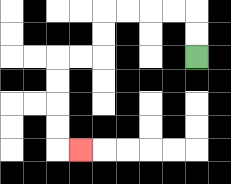{'start': '[8, 2]', 'end': '[3, 6]', 'path_directions': 'U,U,L,L,L,L,D,D,L,L,D,D,D,D,R', 'path_coordinates': '[[8, 2], [8, 1], [8, 0], [7, 0], [6, 0], [5, 0], [4, 0], [4, 1], [4, 2], [3, 2], [2, 2], [2, 3], [2, 4], [2, 5], [2, 6], [3, 6]]'}